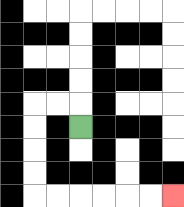{'start': '[3, 5]', 'end': '[7, 8]', 'path_directions': 'U,L,L,D,D,D,D,R,R,R,R,R,R', 'path_coordinates': '[[3, 5], [3, 4], [2, 4], [1, 4], [1, 5], [1, 6], [1, 7], [1, 8], [2, 8], [3, 8], [4, 8], [5, 8], [6, 8], [7, 8]]'}